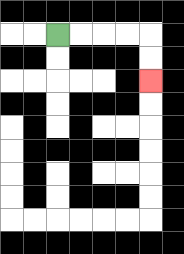{'start': '[2, 1]', 'end': '[6, 3]', 'path_directions': 'R,R,R,R,D,D', 'path_coordinates': '[[2, 1], [3, 1], [4, 1], [5, 1], [6, 1], [6, 2], [6, 3]]'}